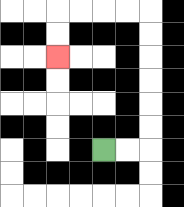{'start': '[4, 6]', 'end': '[2, 2]', 'path_directions': 'R,R,U,U,U,U,U,U,L,L,L,L,D,D', 'path_coordinates': '[[4, 6], [5, 6], [6, 6], [6, 5], [6, 4], [6, 3], [6, 2], [6, 1], [6, 0], [5, 0], [4, 0], [3, 0], [2, 0], [2, 1], [2, 2]]'}